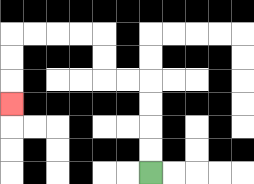{'start': '[6, 7]', 'end': '[0, 4]', 'path_directions': 'U,U,U,U,L,L,U,U,L,L,L,L,D,D,D', 'path_coordinates': '[[6, 7], [6, 6], [6, 5], [6, 4], [6, 3], [5, 3], [4, 3], [4, 2], [4, 1], [3, 1], [2, 1], [1, 1], [0, 1], [0, 2], [0, 3], [0, 4]]'}